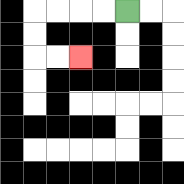{'start': '[5, 0]', 'end': '[3, 2]', 'path_directions': 'L,L,L,L,D,D,R,R', 'path_coordinates': '[[5, 0], [4, 0], [3, 0], [2, 0], [1, 0], [1, 1], [1, 2], [2, 2], [3, 2]]'}